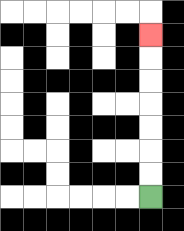{'start': '[6, 8]', 'end': '[6, 1]', 'path_directions': 'U,U,U,U,U,U,U', 'path_coordinates': '[[6, 8], [6, 7], [6, 6], [6, 5], [6, 4], [6, 3], [6, 2], [6, 1]]'}